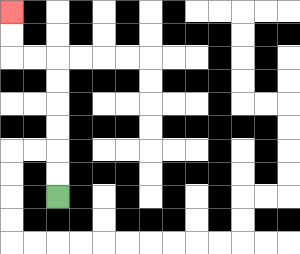{'start': '[2, 8]', 'end': '[0, 0]', 'path_directions': 'U,U,U,U,U,U,L,L,U,U', 'path_coordinates': '[[2, 8], [2, 7], [2, 6], [2, 5], [2, 4], [2, 3], [2, 2], [1, 2], [0, 2], [0, 1], [0, 0]]'}